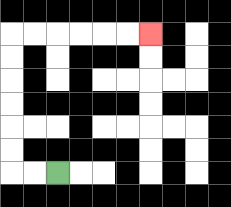{'start': '[2, 7]', 'end': '[6, 1]', 'path_directions': 'L,L,U,U,U,U,U,U,R,R,R,R,R,R', 'path_coordinates': '[[2, 7], [1, 7], [0, 7], [0, 6], [0, 5], [0, 4], [0, 3], [0, 2], [0, 1], [1, 1], [2, 1], [3, 1], [4, 1], [5, 1], [6, 1]]'}